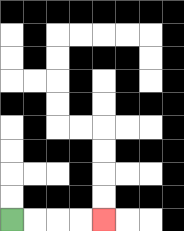{'start': '[0, 9]', 'end': '[4, 9]', 'path_directions': 'R,R,R,R', 'path_coordinates': '[[0, 9], [1, 9], [2, 9], [3, 9], [4, 9]]'}